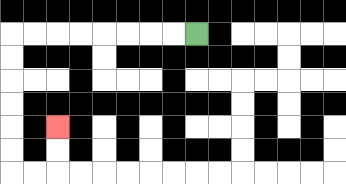{'start': '[8, 1]', 'end': '[2, 5]', 'path_directions': 'L,L,L,L,L,L,L,L,D,D,D,D,D,D,R,R,U,U', 'path_coordinates': '[[8, 1], [7, 1], [6, 1], [5, 1], [4, 1], [3, 1], [2, 1], [1, 1], [0, 1], [0, 2], [0, 3], [0, 4], [0, 5], [0, 6], [0, 7], [1, 7], [2, 7], [2, 6], [2, 5]]'}